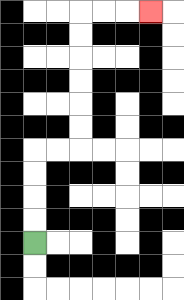{'start': '[1, 10]', 'end': '[6, 0]', 'path_directions': 'U,U,U,U,R,R,U,U,U,U,U,U,R,R,R', 'path_coordinates': '[[1, 10], [1, 9], [1, 8], [1, 7], [1, 6], [2, 6], [3, 6], [3, 5], [3, 4], [3, 3], [3, 2], [3, 1], [3, 0], [4, 0], [5, 0], [6, 0]]'}